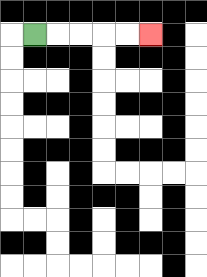{'start': '[1, 1]', 'end': '[6, 1]', 'path_directions': 'R,R,R,R,R', 'path_coordinates': '[[1, 1], [2, 1], [3, 1], [4, 1], [5, 1], [6, 1]]'}